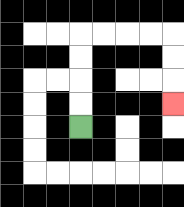{'start': '[3, 5]', 'end': '[7, 4]', 'path_directions': 'U,U,U,U,R,R,R,R,D,D,D', 'path_coordinates': '[[3, 5], [3, 4], [3, 3], [3, 2], [3, 1], [4, 1], [5, 1], [6, 1], [7, 1], [7, 2], [7, 3], [7, 4]]'}